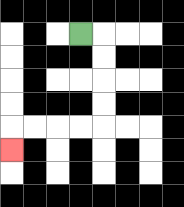{'start': '[3, 1]', 'end': '[0, 6]', 'path_directions': 'R,D,D,D,D,L,L,L,L,D', 'path_coordinates': '[[3, 1], [4, 1], [4, 2], [4, 3], [4, 4], [4, 5], [3, 5], [2, 5], [1, 5], [0, 5], [0, 6]]'}